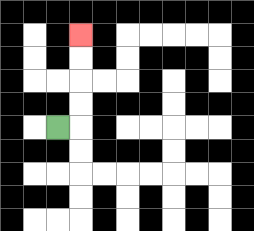{'start': '[2, 5]', 'end': '[3, 1]', 'path_directions': 'R,U,U,U,U', 'path_coordinates': '[[2, 5], [3, 5], [3, 4], [3, 3], [3, 2], [3, 1]]'}